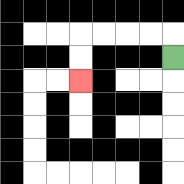{'start': '[7, 2]', 'end': '[3, 3]', 'path_directions': 'U,L,L,L,L,D,D', 'path_coordinates': '[[7, 2], [7, 1], [6, 1], [5, 1], [4, 1], [3, 1], [3, 2], [3, 3]]'}